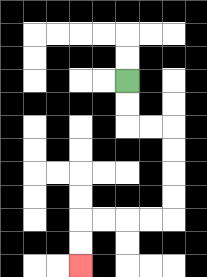{'start': '[5, 3]', 'end': '[3, 11]', 'path_directions': 'D,D,R,R,D,D,D,D,L,L,L,L,D,D', 'path_coordinates': '[[5, 3], [5, 4], [5, 5], [6, 5], [7, 5], [7, 6], [7, 7], [7, 8], [7, 9], [6, 9], [5, 9], [4, 9], [3, 9], [3, 10], [3, 11]]'}